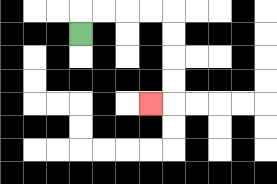{'start': '[3, 1]', 'end': '[6, 4]', 'path_directions': 'U,R,R,R,R,D,D,D,D,L', 'path_coordinates': '[[3, 1], [3, 0], [4, 0], [5, 0], [6, 0], [7, 0], [7, 1], [7, 2], [7, 3], [7, 4], [6, 4]]'}